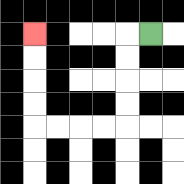{'start': '[6, 1]', 'end': '[1, 1]', 'path_directions': 'L,D,D,D,D,L,L,L,L,U,U,U,U', 'path_coordinates': '[[6, 1], [5, 1], [5, 2], [5, 3], [5, 4], [5, 5], [4, 5], [3, 5], [2, 5], [1, 5], [1, 4], [1, 3], [1, 2], [1, 1]]'}